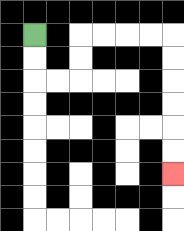{'start': '[1, 1]', 'end': '[7, 7]', 'path_directions': 'D,D,R,R,U,U,R,R,R,R,D,D,D,D,D,D', 'path_coordinates': '[[1, 1], [1, 2], [1, 3], [2, 3], [3, 3], [3, 2], [3, 1], [4, 1], [5, 1], [6, 1], [7, 1], [7, 2], [7, 3], [7, 4], [7, 5], [7, 6], [7, 7]]'}